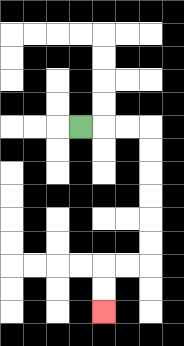{'start': '[3, 5]', 'end': '[4, 13]', 'path_directions': 'R,R,R,D,D,D,D,D,D,L,L,D,D', 'path_coordinates': '[[3, 5], [4, 5], [5, 5], [6, 5], [6, 6], [6, 7], [6, 8], [6, 9], [6, 10], [6, 11], [5, 11], [4, 11], [4, 12], [4, 13]]'}